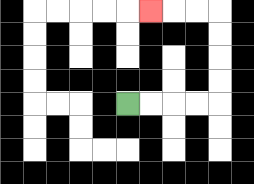{'start': '[5, 4]', 'end': '[6, 0]', 'path_directions': 'R,R,R,R,U,U,U,U,L,L,L', 'path_coordinates': '[[5, 4], [6, 4], [7, 4], [8, 4], [9, 4], [9, 3], [9, 2], [9, 1], [9, 0], [8, 0], [7, 0], [6, 0]]'}